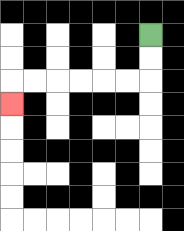{'start': '[6, 1]', 'end': '[0, 4]', 'path_directions': 'D,D,L,L,L,L,L,L,D', 'path_coordinates': '[[6, 1], [6, 2], [6, 3], [5, 3], [4, 3], [3, 3], [2, 3], [1, 3], [0, 3], [0, 4]]'}